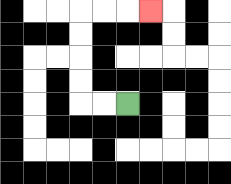{'start': '[5, 4]', 'end': '[6, 0]', 'path_directions': 'L,L,U,U,U,U,R,R,R', 'path_coordinates': '[[5, 4], [4, 4], [3, 4], [3, 3], [3, 2], [3, 1], [3, 0], [4, 0], [5, 0], [6, 0]]'}